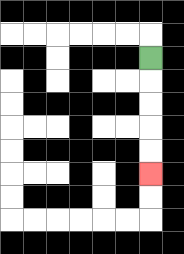{'start': '[6, 2]', 'end': '[6, 7]', 'path_directions': 'D,D,D,D,D', 'path_coordinates': '[[6, 2], [6, 3], [6, 4], [6, 5], [6, 6], [6, 7]]'}